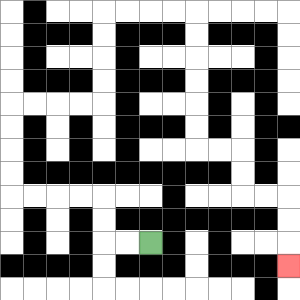{'start': '[6, 10]', 'end': '[12, 11]', 'path_directions': 'L,L,U,U,L,L,L,L,U,U,U,U,R,R,R,R,U,U,U,U,R,R,R,R,D,D,D,D,D,D,R,R,D,D,R,R,D,D,D', 'path_coordinates': '[[6, 10], [5, 10], [4, 10], [4, 9], [4, 8], [3, 8], [2, 8], [1, 8], [0, 8], [0, 7], [0, 6], [0, 5], [0, 4], [1, 4], [2, 4], [3, 4], [4, 4], [4, 3], [4, 2], [4, 1], [4, 0], [5, 0], [6, 0], [7, 0], [8, 0], [8, 1], [8, 2], [8, 3], [8, 4], [8, 5], [8, 6], [9, 6], [10, 6], [10, 7], [10, 8], [11, 8], [12, 8], [12, 9], [12, 10], [12, 11]]'}